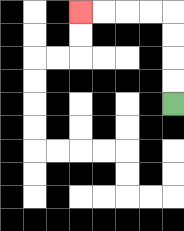{'start': '[7, 4]', 'end': '[3, 0]', 'path_directions': 'U,U,U,U,L,L,L,L', 'path_coordinates': '[[7, 4], [7, 3], [7, 2], [7, 1], [7, 0], [6, 0], [5, 0], [4, 0], [3, 0]]'}